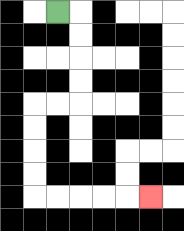{'start': '[2, 0]', 'end': '[6, 8]', 'path_directions': 'R,D,D,D,D,L,L,D,D,D,D,R,R,R,R,R', 'path_coordinates': '[[2, 0], [3, 0], [3, 1], [3, 2], [3, 3], [3, 4], [2, 4], [1, 4], [1, 5], [1, 6], [1, 7], [1, 8], [2, 8], [3, 8], [4, 8], [5, 8], [6, 8]]'}